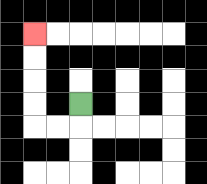{'start': '[3, 4]', 'end': '[1, 1]', 'path_directions': 'D,L,L,U,U,U,U', 'path_coordinates': '[[3, 4], [3, 5], [2, 5], [1, 5], [1, 4], [1, 3], [1, 2], [1, 1]]'}